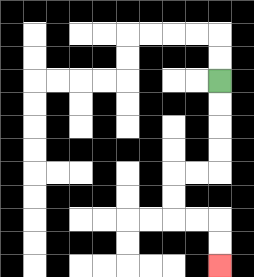{'start': '[9, 3]', 'end': '[9, 11]', 'path_directions': 'D,D,D,D,L,L,D,D,R,R,D,D', 'path_coordinates': '[[9, 3], [9, 4], [9, 5], [9, 6], [9, 7], [8, 7], [7, 7], [7, 8], [7, 9], [8, 9], [9, 9], [9, 10], [9, 11]]'}